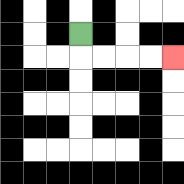{'start': '[3, 1]', 'end': '[7, 2]', 'path_directions': 'D,R,R,R,R', 'path_coordinates': '[[3, 1], [3, 2], [4, 2], [5, 2], [6, 2], [7, 2]]'}